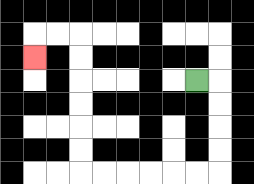{'start': '[8, 3]', 'end': '[1, 2]', 'path_directions': 'R,D,D,D,D,L,L,L,L,L,L,U,U,U,U,U,U,L,L,D', 'path_coordinates': '[[8, 3], [9, 3], [9, 4], [9, 5], [9, 6], [9, 7], [8, 7], [7, 7], [6, 7], [5, 7], [4, 7], [3, 7], [3, 6], [3, 5], [3, 4], [3, 3], [3, 2], [3, 1], [2, 1], [1, 1], [1, 2]]'}